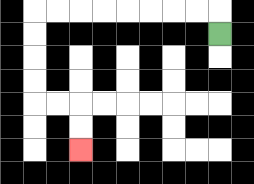{'start': '[9, 1]', 'end': '[3, 6]', 'path_directions': 'U,L,L,L,L,L,L,L,L,D,D,D,D,R,R,D,D', 'path_coordinates': '[[9, 1], [9, 0], [8, 0], [7, 0], [6, 0], [5, 0], [4, 0], [3, 0], [2, 0], [1, 0], [1, 1], [1, 2], [1, 3], [1, 4], [2, 4], [3, 4], [3, 5], [3, 6]]'}